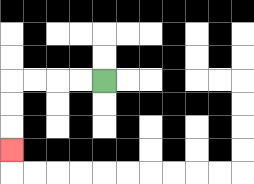{'start': '[4, 3]', 'end': '[0, 6]', 'path_directions': 'L,L,L,L,D,D,D', 'path_coordinates': '[[4, 3], [3, 3], [2, 3], [1, 3], [0, 3], [0, 4], [0, 5], [0, 6]]'}